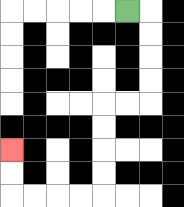{'start': '[5, 0]', 'end': '[0, 6]', 'path_directions': 'R,D,D,D,D,L,L,D,D,D,D,L,L,L,L,U,U', 'path_coordinates': '[[5, 0], [6, 0], [6, 1], [6, 2], [6, 3], [6, 4], [5, 4], [4, 4], [4, 5], [4, 6], [4, 7], [4, 8], [3, 8], [2, 8], [1, 8], [0, 8], [0, 7], [0, 6]]'}